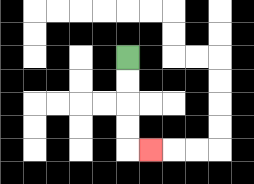{'start': '[5, 2]', 'end': '[6, 6]', 'path_directions': 'D,D,D,D,R', 'path_coordinates': '[[5, 2], [5, 3], [5, 4], [5, 5], [5, 6], [6, 6]]'}